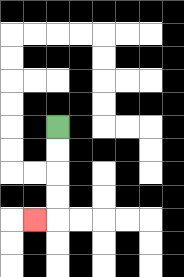{'start': '[2, 5]', 'end': '[1, 9]', 'path_directions': 'D,D,D,D,L', 'path_coordinates': '[[2, 5], [2, 6], [2, 7], [2, 8], [2, 9], [1, 9]]'}